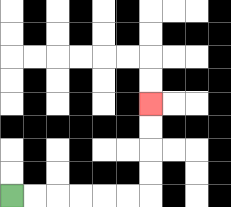{'start': '[0, 8]', 'end': '[6, 4]', 'path_directions': 'R,R,R,R,R,R,U,U,U,U', 'path_coordinates': '[[0, 8], [1, 8], [2, 8], [3, 8], [4, 8], [5, 8], [6, 8], [6, 7], [6, 6], [6, 5], [6, 4]]'}